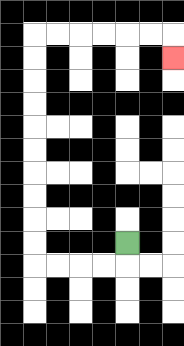{'start': '[5, 10]', 'end': '[7, 2]', 'path_directions': 'D,L,L,L,L,U,U,U,U,U,U,U,U,U,U,R,R,R,R,R,R,D', 'path_coordinates': '[[5, 10], [5, 11], [4, 11], [3, 11], [2, 11], [1, 11], [1, 10], [1, 9], [1, 8], [1, 7], [1, 6], [1, 5], [1, 4], [1, 3], [1, 2], [1, 1], [2, 1], [3, 1], [4, 1], [5, 1], [6, 1], [7, 1], [7, 2]]'}